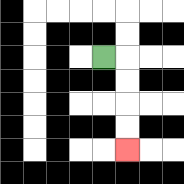{'start': '[4, 2]', 'end': '[5, 6]', 'path_directions': 'R,D,D,D,D', 'path_coordinates': '[[4, 2], [5, 2], [5, 3], [5, 4], [5, 5], [5, 6]]'}